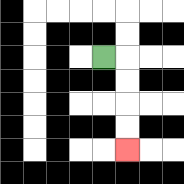{'start': '[4, 2]', 'end': '[5, 6]', 'path_directions': 'R,D,D,D,D', 'path_coordinates': '[[4, 2], [5, 2], [5, 3], [5, 4], [5, 5], [5, 6]]'}